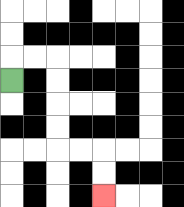{'start': '[0, 3]', 'end': '[4, 8]', 'path_directions': 'U,R,R,D,D,D,D,R,R,D,D', 'path_coordinates': '[[0, 3], [0, 2], [1, 2], [2, 2], [2, 3], [2, 4], [2, 5], [2, 6], [3, 6], [4, 6], [4, 7], [4, 8]]'}